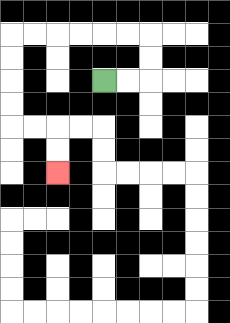{'start': '[4, 3]', 'end': '[2, 7]', 'path_directions': 'R,R,U,U,L,L,L,L,L,L,D,D,D,D,R,R,D,D', 'path_coordinates': '[[4, 3], [5, 3], [6, 3], [6, 2], [6, 1], [5, 1], [4, 1], [3, 1], [2, 1], [1, 1], [0, 1], [0, 2], [0, 3], [0, 4], [0, 5], [1, 5], [2, 5], [2, 6], [2, 7]]'}